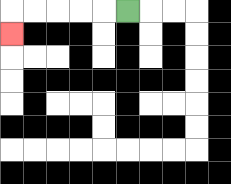{'start': '[5, 0]', 'end': '[0, 1]', 'path_directions': 'L,L,L,L,L,D', 'path_coordinates': '[[5, 0], [4, 0], [3, 0], [2, 0], [1, 0], [0, 0], [0, 1]]'}